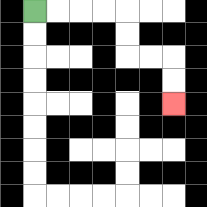{'start': '[1, 0]', 'end': '[7, 4]', 'path_directions': 'R,R,R,R,D,D,R,R,D,D', 'path_coordinates': '[[1, 0], [2, 0], [3, 0], [4, 0], [5, 0], [5, 1], [5, 2], [6, 2], [7, 2], [7, 3], [7, 4]]'}